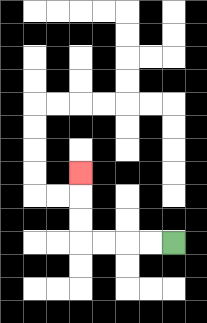{'start': '[7, 10]', 'end': '[3, 7]', 'path_directions': 'L,L,L,L,U,U,U', 'path_coordinates': '[[7, 10], [6, 10], [5, 10], [4, 10], [3, 10], [3, 9], [3, 8], [3, 7]]'}